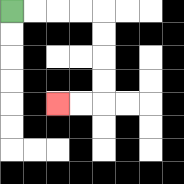{'start': '[0, 0]', 'end': '[2, 4]', 'path_directions': 'R,R,R,R,D,D,D,D,L,L', 'path_coordinates': '[[0, 0], [1, 0], [2, 0], [3, 0], [4, 0], [4, 1], [4, 2], [4, 3], [4, 4], [3, 4], [2, 4]]'}